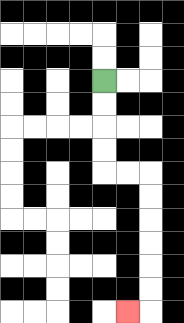{'start': '[4, 3]', 'end': '[5, 13]', 'path_directions': 'D,D,D,D,R,R,D,D,D,D,D,D,L', 'path_coordinates': '[[4, 3], [4, 4], [4, 5], [4, 6], [4, 7], [5, 7], [6, 7], [6, 8], [6, 9], [6, 10], [6, 11], [6, 12], [6, 13], [5, 13]]'}